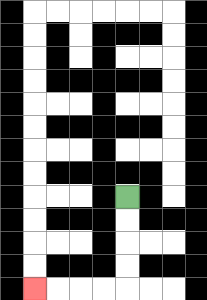{'start': '[5, 8]', 'end': '[1, 12]', 'path_directions': 'D,D,D,D,L,L,L,L', 'path_coordinates': '[[5, 8], [5, 9], [5, 10], [5, 11], [5, 12], [4, 12], [3, 12], [2, 12], [1, 12]]'}